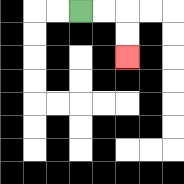{'start': '[3, 0]', 'end': '[5, 2]', 'path_directions': 'R,R,D,D', 'path_coordinates': '[[3, 0], [4, 0], [5, 0], [5, 1], [5, 2]]'}